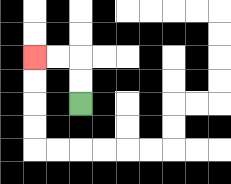{'start': '[3, 4]', 'end': '[1, 2]', 'path_directions': 'U,U,L,L', 'path_coordinates': '[[3, 4], [3, 3], [3, 2], [2, 2], [1, 2]]'}